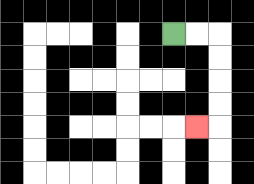{'start': '[7, 1]', 'end': '[8, 5]', 'path_directions': 'R,R,D,D,D,D,L', 'path_coordinates': '[[7, 1], [8, 1], [9, 1], [9, 2], [9, 3], [9, 4], [9, 5], [8, 5]]'}